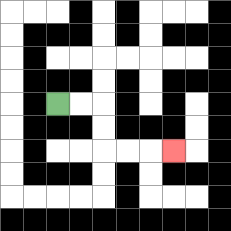{'start': '[2, 4]', 'end': '[7, 6]', 'path_directions': 'R,R,D,D,R,R,R', 'path_coordinates': '[[2, 4], [3, 4], [4, 4], [4, 5], [4, 6], [5, 6], [6, 6], [7, 6]]'}